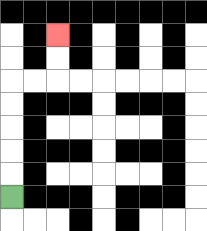{'start': '[0, 8]', 'end': '[2, 1]', 'path_directions': 'U,U,U,U,U,R,R,U,U', 'path_coordinates': '[[0, 8], [0, 7], [0, 6], [0, 5], [0, 4], [0, 3], [1, 3], [2, 3], [2, 2], [2, 1]]'}